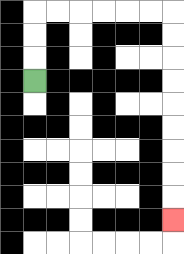{'start': '[1, 3]', 'end': '[7, 9]', 'path_directions': 'U,U,U,R,R,R,R,R,R,D,D,D,D,D,D,D,D,D', 'path_coordinates': '[[1, 3], [1, 2], [1, 1], [1, 0], [2, 0], [3, 0], [4, 0], [5, 0], [6, 0], [7, 0], [7, 1], [7, 2], [7, 3], [7, 4], [7, 5], [7, 6], [7, 7], [7, 8], [7, 9]]'}